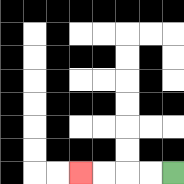{'start': '[7, 7]', 'end': '[3, 7]', 'path_directions': 'L,L,L,L', 'path_coordinates': '[[7, 7], [6, 7], [5, 7], [4, 7], [3, 7]]'}